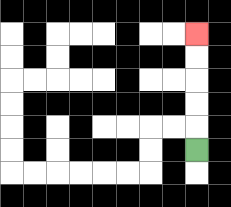{'start': '[8, 6]', 'end': '[8, 1]', 'path_directions': 'U,U,U,U,U', 'path_coordinates': '[[8, 6], [8, 5], [8, 4], [8, 3], [8, 2], [8, 1]]'}